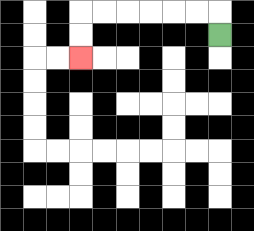{'start': '[9, 1]', 'end': '[3, 2]', 'path_directions': 'U,L,L,L,L,L,L,D,D', 'path_coordinates': '[[9, 1], [9, 0], [8, 0], [7, 0], [6, 0], [5, 0], [4, 0], [3, 0], [3, 1], [3, 2]]'}